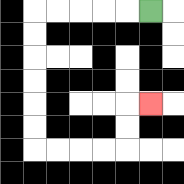{'start': '[6, 0]', 'end': '[6, 4]', 'path_directions': 'L,L,L,L,L,D,D,D,D,D,D,R,R,R,R,U,U,R', 'path_coordinates': '[[6, 0], [5, 0], [4, 0], [3, 0], [2, 0], [1, 0], [1, 1], [1, 2], [1, 3], [1, 4], [1, 5], [1, 6], [2, 6], [3, 6], [4, 6], [5, 6], [5, 5], [5, 4], [6, 4]]'}